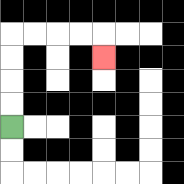{'start': '[0, 5]', 'end': '[4, 2]', 'path_directions': 'U,U,U,U,R,R,R,R,D', 'path_coordinates': '[[0, 5], [0, 4], [0, 3], [0, 2], [0, 1], [1, 1], [2, 1], [3, 1], [4, 1], [4, 2]]'}